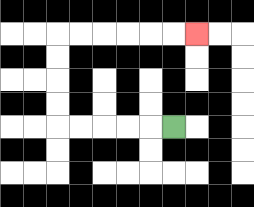{'start': '[7, 5]', 'end': '[8, 1]', 'path_directions': 'L,L,L,L,L,U,U,U,U,R,R,R,R,R,R', 'path_coordinates': '[[7, 5], [6, 5], [5, 5], [4, 5], [3, 5], [2, 5], [2, 4], [2, 3], [2, 2], [2, 1], [3, 1], [4, 1], [5, 1], [6, 1], [7, 1], [8, 1]]'}